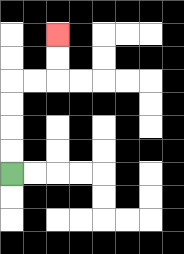{'start': '[0, 7]', 'end': '[2, 1]', 'path_directions': 'U,U,U,U,R,R,U,U', 'path_coordinates': '[[0, 7], [0, 6], [0, 5], [0, 4], [0, 3], [1, 3], [2, 3], [2, 2], [2, 1]]'}